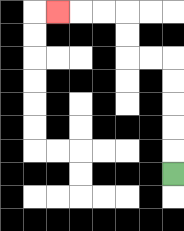{'start': '[7, 7]', 'end': '[2, 0]', 'path_directions': 'U,U,U,U,U,L,L,U,U,L,L,L', 'path_coordinates': '[[7, 7], [7, 6], [7, 5], [7, 4], [7, 3], [7, 2], [6, 2], [5, 2], [5, 1], [5, 0], [4, 0], [3, 0], [2, 0]]'}